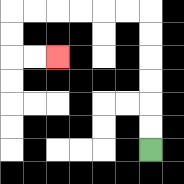{'start': '[6, 6]', 'end': '[2, 2]', 'path_directions': 'U,U,U,U,U,U,L,L,L,L,L,L,D,D,R,R', 'path_coordinates': '[[6, 6], [6, 5], [6, 4], [6, 3], [6, 2], [6, 1], [6, 0], [5, 0], [4, 0], [3, 0], [2, 0], [1, 0], [0, 0], [0, 1], [0, 2], [1, 2], [2, 2]]'}